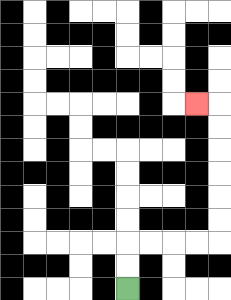{'start': '[5, 12]', 'end': '[8, 4]', 'path_directions': 'U,U,R,R,R,R,U,U,U,U,U,U,L', 'path_coordinates': '[[5, 12], [5, 11], [5, 10], [6, 10], [7, 10], [8, 10], [9, 10], [9, 9], [9, 8], [9, 7], [9, 6], [9, 5], [9, 4], [8, 4]]'}